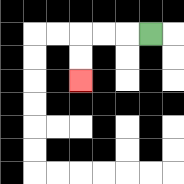{'start': '[6, 1]', 'end': '[3, 3]', 'path_directions': 'L,L,L,D,D', 'path_coordinates': '[[6, 1], [5, 1], [4, 1], [3, 1], [3, 2], [3, 3]]'}